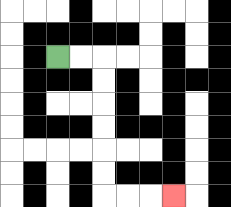{'start': '[2, 2]', 'end': '[7, 8]', 'path_directions': 'R,R,D,D,D,D,D,D,R,R,R', 'path_coordinates': '[[2, 2], [3, 2], [4, 2], [4, 3], [4, 4], [4, 5], [4, 6], [4, 7], [4, 8], [5, 8], [6, 8], [7, 8]]'}